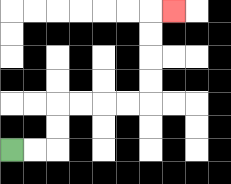{'start': '[0, 6]', 'end': '[7, 0]', 'path_directions': 'R,R,U,U,R,R,R,R,U,U,U,U,R', 'path_coordinates': '[[0, 6], [1, 6], [2, 6], [2, 5], [2, 4], [3, 4], [4, 4], [5, 4], [6, 4], [6, 3], [6, 2], [6, 1], [6, 0], [7, 0]]'}